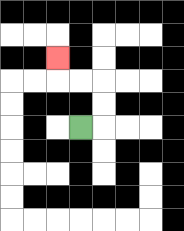{'start': '[3, 5]', 'end': '[2, 2]', 'path_directions': 'R,U,U,L,L,U', 'path_coordinates': '[[3, 5], [4, 5], [4, 4], [4, 3], [3, 3], [2, 3], [2, 2]]'}